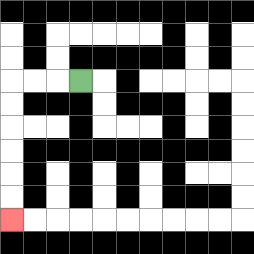{'start': '[3, 3]', 'end': '[0, 9]', 'path_directions': 'L,L,L,D,D,D,D,D,D', 'path_coordinates': '[[3, 3], [2, 3], [1, 3], [0, 3], [0, 4], [0, 5], [0, 6], [0, 7], [0, 8], [0, 9]]'}